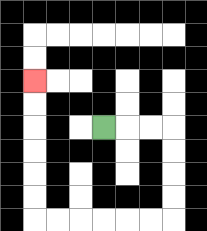{'start': '[4, 5]', 'end': '[1, 3]', 'path_directions': 'R,R,R,D,D,D,D,L,L,L,L,L,L,U,U,U,U,U,U', 'path_coordinates': '[[4, 5], [5, 5], [6, 5], [7, 5], [7, 6], [7, 7], [7, 8], [7, 9], [6, 9], [5, 9], [4, 9], [3, 9], [2, 9], [1, 9], [1, 8], [1, 7], [1, 6], [1, 5], [1, 4], [1, 3]]'}